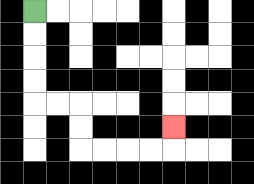{'start': '[1, 0]', 'end': '[7, 5]', 'path_directions': 'D,D,D,D,R,R,D,D,R,R,R,R,U', 'path_coordinates': '[[1, 0], [1, 1], [1, 2], [1, 3], [1, 4], [2, 4], [3, 4], [3, 5], [3, 6], [4, 6], [5, 6], [6, 6], [7, 6], [7, 5]]'}